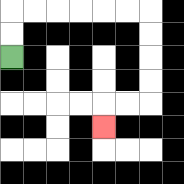{'start': '[0, 2]', 'end': '[4, 5]', 'path_directions': 'U,U,R,R,R,R,R,R,D,D,D,D,L,L,D', 'path_coordinates': '[[0, 2], [0, 1], [0, 0], [1, 0], [2, 0], [3, 0], [4, 0], [5, 0], [6, 0], [6, 1], [6, 2], [6, 3], [6, 4], [5, 4], [4, 4], [4, 5]]'}